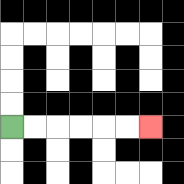{'start': '[0, 5]', 'end': '[6, 5]', 'path_directions': 'R,R,R,R,R,R', 'path_coordinates': '[[0, 5], [1, 5], [2, 5], [3, 5], [4, 5], [5, 5], [6, 5]]'}